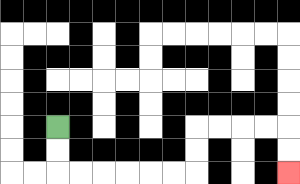{'start': '[2, 5]', 'end': '[12, 7]', 'path_directions': 'D,D,R,R,R,R,R,R,U,U,R,R,R,R,D,D', 'path_coordinates': '[[2, 5], [2, 6], [2, 7], [3, 7], [4, 7], [5, 7], [6, 7], [7, 7], [8, 7], [8, 6], [8, 5], [9, 5], [10, 5], [11, 5], [12, 5], [12, 6], [12, 7]]'}